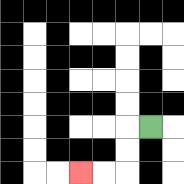{'start': '[6, 5]', 'end': '[3, 7]', 'path_directions': 'L,D,D,L,L', 'path_coordinates': '[[6, 5], [5, 5], [5, 6], [5, 7], [4, 7], [3, 7]]'}